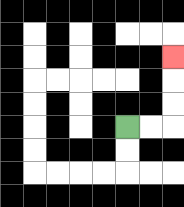{'start': '[5, 5]', 'end': '[7, 2]', 'path_directions': 'R,R,U,U,U', 'path_coordinates': '[[5, 5], [6, 5], [7, 5], [7, 4], [7, 3], [7, 2]]'}